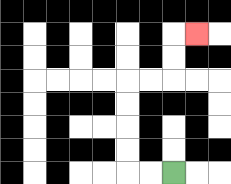{'start': '[7, 7]', 'end': '[8, 1]', 'path_directions': 'L,L,U,U,U,U,R,R,U,U,R', 'path_coordinates': '[[7, 7], [6, 7], [5, 7], [5, 6], [5, 5], [5, 4], [5, 3], [6, 3], [7, 3], [7, 2], [7, 1], [8, 1]]'}